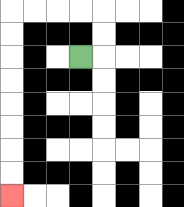{'start': '[3, 2]', 'end': '[0, 8]', 'path_directions': 'R,U,U,L,L,L,L,D,D,D,D,D,D,D,D', 'path_coordinates': '[[3, 2], [4, 2], [4, 1], [4, 0], [3, 0], [2, 0], [1, 0], [0, 0], [0, 1], [0, 2], [0, 3], [0, 4], [0, 5], [0, 6], [0, 7], [0, 8]]'}